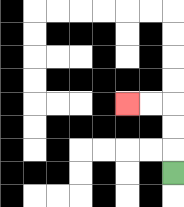{'start': '[7, 7]', 'end': '[5, 4]', 'path_directions': 'U,U,U,L,L', 'path_coordinates': '[[7, 7], [7, 6], [7, 5], [7, 4], [6, 4], [5, 4]]'}